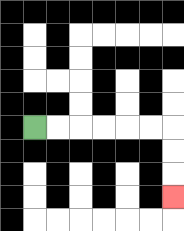{'start': '[1, 5]', 'end': '[7, 8]', 'path_directions': 'R,R,R,R,R,R,D,D,D', 'path_coordinates': '[[1, 5], [2, 5], [3, 5], [4, 5], [5, 5], [6, 5], [7, 5], [7, 6], [7, 7], [7, 8]]'}